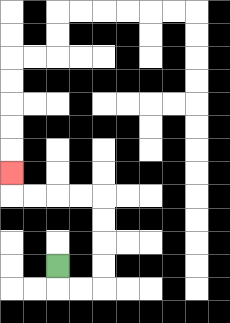{'start': '[2, 11]', 'end': '[0, 7]', 'path_directions': 'D,R,R,U,U,U,U,L,L,L,L,U', 'path_coordinates': '[[2, 11], [2, 12], [3, 12], [4, 12], [4, 11], [4, 10], [4, 9], [4, 8], [3, 8], [2, 8], [1, 8], [0, 8], [0, 7]]'}